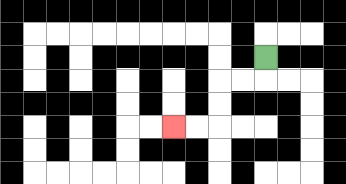{'start': '[11, 2]', 'end': '[7, 5]', 'path_directions': 'D,L,L,D,D,L,L', 'path_coordinates': '[[11, 2], [11, 3], [10, 3], [9, 3], [9, 4], [9, 5], [8, 5], [7, 5]]'}